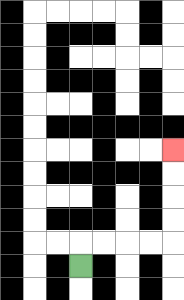{'start': '[3, 11]', 'end': '[7, 6]', 'path_directions': 'U,R,R,R,R,U,U,U,U', 'path_coordinates': '[[3, 11], [3, 10], [4, 10], [5, 10], [6, 10], [7, 10], [7, 9], [7, 8], [7, 7], [7, 6]]'}